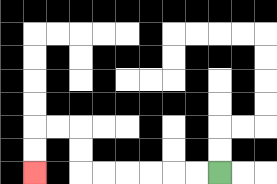{'start': '[9, 7]', 'end': '[1, 7]', 'path_directions': 'L,L,L,L,L,L,U,U,L,L,D,D', 'path_coordinates': '[[9, 7], [8, 7], [7, 7], [6, 7], [5, 7], [4, 7], [3, 7], [3, 6], [3, 5], [2, 5], [1, 5], [1, 6], [1, 7]]'}